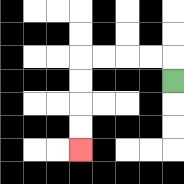{'start': '[7, 3]', 'end': '[3, 6]', 'path_directions': 'U,L,L,L,L,D,D,D,D', 'path_coordinates': '[[7, 3], [7, 2], [6, 2], [5, 2], [4, 2], [3, 2], [3, 3], [3, 4], [3, 5], [3, 6]]'}